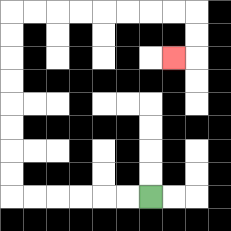{'start': '[6, 8]', 'end': '[7, 2]', 'path_directions': 'L,L,L,L,L,L,U,U,U,U,U,U,U,U,R,R,R,R,R,R,R,R,D,D,L', 'path_coordinates': '[[6, 8], [5, 8], [4, 8], [3, 8], [2, 8], [1, 8], [0, 8], [0, 7], [0, 6], [0, 5], [0, 4], [0, 3], [0, 2], [0, 1], [0, 0], [1, 0], [2, 0], [3, 0], [4, 0], [5, 0], [6, 0], [7, 0], [8, 0], [8, 1], [8, 2], [7, 2]]'}